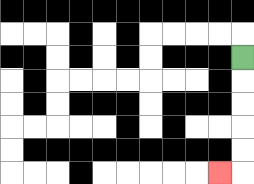{'start': '[10, 2]', 'end': '[9, 7]', 'path_directions': 'D,D,D,D,D,L', 'path_coordinates': '[[10, 2], [10, 3], [10, 4], [10, 5], [10, 6], [10, 7], [9, 7]]'}